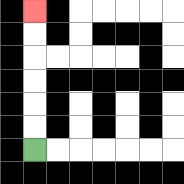{'start': '[1, 6]', 'end': '[1, 0]', 'path_directions': 'U,U,U,U,U,U', 'path_coordinates': '[[1, 6], [1, 5], [1, 4], [1, 3], [1, 2], [1, 1], [1, 0]]'}